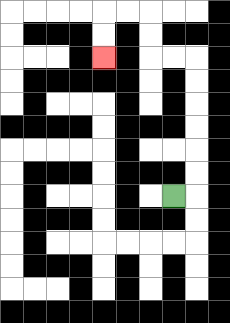{'start': '[7, 8]', 'end': '[4, 2]', 'path_directions': 'R,U,U,U,U,U,U,L,L,U,U,L,L,D,D', 'path_coordinates': '[[7, 8], [8, 8], [8, 7], [8, 6], [8, 5], [8, 4], [8, 3], [8, 2], [7, 2], [6, 2], [6, 1], [6, 0], [5, 0], [4, 0], [4, 1], [4, 2]]'}